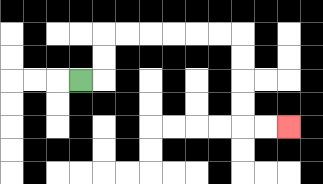{'start': '[3, 3]', 'end': '[12, 5]', 'path_directions': 'R,U,U,R,R,R,R,R,R,D,D,D,D,R,R', 'path_coordinates': '[[3, 3], [4, 3], [4, 2], [4, 1], [5, 1], [6, 1], [7, 1], [8, 1], [9, 1], [10, 1], [10, 2], [10, 3], [10, 4], [10, 5], [11, 5], [12, 5]]'}